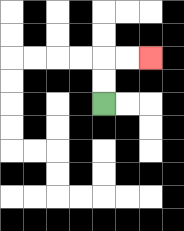{'start': '[4, 4]', 'end': '[6, 2]', 'path_directions': 'U,U,R,R', 'path_coordinates': '[[4, 4], [4, 3], [4, 2], [5, 2], [6, 2]]'}